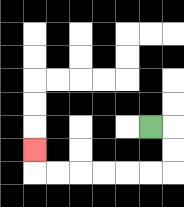{'start': '[6, 5]', 'end': '[1, 6]', 'path_directions': 'R,D,D,L,L,L,L,L,L,U', 'path_coordinates': '[[6, 5], [7, 5], [7, 6], [7, 7], [6, 7], [5, 7], [4, 7], [3, 7], [2, 7], [1, 7], [1, 6]]'}